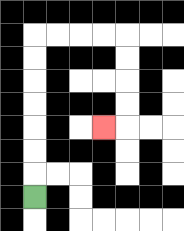{'start': '[1, 8]', 'end': '[4, 5]', 'path_directions': 'U,U,U,U,U,U,U,R,R,R,R,D,D,D,D,L', 'path_coordinates': '[[1, 8], [1, 7], [1, 6], [1, 5], [1, 4], [1, 3], [1, 2], [1, 1], [2, 1], [3, 1], [4, 1], [5, 1], [5, 2], [5, 3], [5, 4], [5, 5], [4, 5]]'}